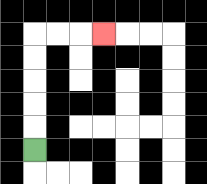{'start': '[1, 6]', 'end': '[4, 1]', 'path_directions': 'U,U,U,U,U,R,R,R', 'path_coordinates': '[[1, 6], [1, 5], [1, 4], [1, 3], [1, 2], [1, 1], [2, 1], [3, 1], [4, 1]]'}